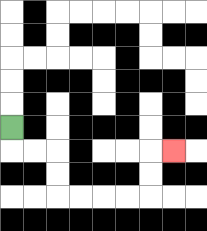{'start': '[0, 5]', 'end': '[7, 6]', 'path_directions': 'D,R,R,D,D,R,R,R,R,U,U,R', 'path_coordinates': '[[0, 5], [0, 6], [1, 6], [2, 6], [2, 7], [2, 8], [3, 8], [4, 8], [5, 8], [6, 8], [6, 7], [6, 6], [7, 6]]'}